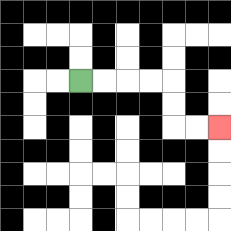{'start': '[3, 3]', 'end': '[9, 5]', 'path_directions': 'R,R,R,R,D,D,R,R', 'path_coordinates': '[[3, 3], [4, 3], [5, 3], [6, 3], [7, 3], [7, 4], [7, 5], [8, 5], [9, 5]]'}